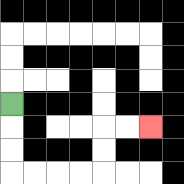{'start': '[0, 4]', 'end': '[6, 5]', 'path_directions': 'D,D,D,R,R,R,R,U,U,R,R', 'path_coordinates': '[[0, 4], [0, 5], [0, 6], [0, 7], [1, 7], [2, 7], [3, 7], [4, 7], [4, 6], [4, 5], [5, 5], [6, 5]]'}